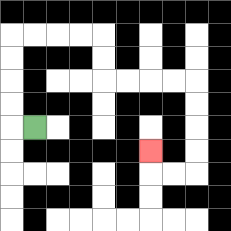{'start': '[1, 5]', 'end': '[6, 6]', 'path_directions': 'L,U,U,U,U,R,R,R,R,D,D,R,R,R,R,D,D,D,D,L,L,U', 'path_coordinates': '[[1, 5], [0, 5], [0, 4], [0, 3], [0, 2], [0, 1], [1, 1], [2, 1], [3, 1], [4, 1], [4, 2], [4, 3], [5, 3], [6, 3], [7, 3], [8, 3], [8, 4], [8, 5], [8, 6], [8, 7], [7, 7], [6, 7], [6, 6]]'}